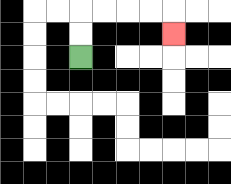{'start': '[3, 2]', 'end': '[7, 1]', 'path_directions': 'U,U,R,R,R,R,D', 'path_coordinates': '[[3, 2], [3, 1], [3, 0], [4, 0], [5, 0], [6, 0], [7, 0], [7, 1]]'}